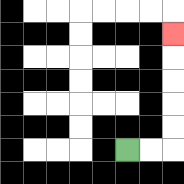{'start': '[5, 6]', 'end': '[7, 1]', 'path_directions': 'R,R,U,U,U,U,U', 'path_coordinates': '[[5, 6], [6, 6], [7, 6], [7, 5], [7, 4], [7, 3], [7, 2], [7, 1]]'}